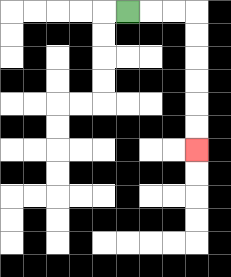{'start': '[5, 0]', 'end': '[8, 6]', 'path_directions': 'R,R,R,D,D,D,D,D,D', 'path_coordinates': '[[5, 0], [6, 0], [7, 0], [8, 0], [8, 1], [8, 2], [8, 3], [8, 4], [8, 5], [8, 6]]'}